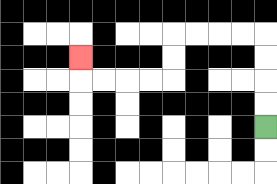{'start': '[11, 5]', 'end': '[3, 2]', 'path_directions': 'U,U,U,U,L,L,L,L,D,D,L,L,L,L,U', 'path_coordinates': '[[11, 5], [11, 4], [11, 3], [11, 2], [11, 1], [10, 1], [9, 1], [8, 1], [7, 1], [7, 2], [7, 3], [6, 3], [5, 3], [4, 3], [3, 3], [3, 2]]'}